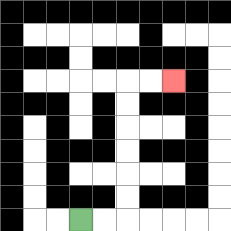{'start': '[3, 9]', 'end': '[7, 3]', 'path_directions': 'R,R,U,U,U,U,U,U,R,R', 'path_coordinates': '[[3, 9], [4, 9], [5, 9], [5, 8], [5, 7], [5, 6], [5, 5], [5, 4], [5, 3], [6, 3], [7, 3]]'}